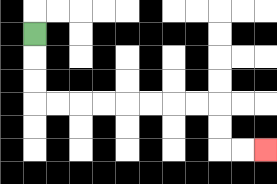{'start': '[1, 1]', 'end': '[11, 6]', 'path_directions': 'D,D,D,R,R,R,R,R,R,R,R,D,D,R,R', 'path_coordinates': '[[1, 1], [1, 2], [1, 3], [1, 4], [2, 4], [3, 4], [4, 4], [5, 4], [6, 4], [7, 4], [8, 4], [9, 4], [9, 5], [9, 6], [10, 6], [11, 6]]'}